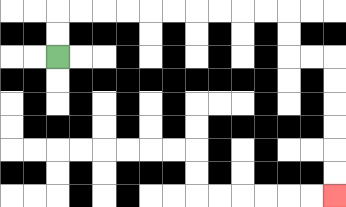{'start': '[2, 2]', 'end': '[14, 8]', 'path_directions': 'U,U,R,R,R,R,R,R,R,R,R,R,D,D,R,R,D,D,D,D,D,D', 'path_coordinates': '[[2, 2], [2, 1], [2, 0], [3, 0], [4, 0], [5, 0], [6, 0], [7, 0], [8, 0], [9, 0], [10, 0], [11, 0], [12, 0], [12, 1], [12, 2], [13, 2], [14, 2], [14, 3], [14, 4], [14, 5], [14, 6], [14, 7], [14, 8]]'}